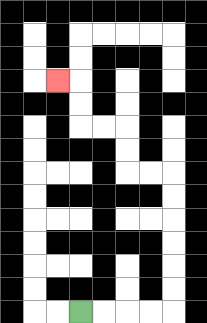{'start': '[3, 13]', 'end': '[2, 3]', 'path_directions': 'R,R,R,R,U,U,U,U,U,U,L,L,U,U,L,L,U,U,L', 'path_coordinates': '[[3, 13], [4, 13], [5, 13], [6, 13], [7, 13], [7, 12], [7, 11], [7, 10], [7, 9], [7, 8], [7, 7], [6, 7], [5, 7], [5, 6], [5, 5], [4, 5], [3, 5], [3, 4], [3, 3], [2, 3]]'}